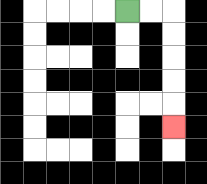{'start': '[5, 0]', 'end': '[7, 5]', 'path_directions': 'R,R,D,D,D,D,D', 'path_coordinates': '[[5, 0], [6, 0], [7, 0], [7, 1], [7, 2], [7, 3], [7, 4], [7, 5]]'}